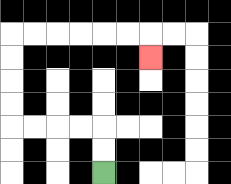{'start': '[4, 7]', 'end': '[6, 2]', 'path_directions': 'U,U,L,L,L,L,U,U,U,U,R,R,R,R,R,R,D', 'path_coordinates': '[[4, 7], [4, 6], [4, 5], [3, 5], [2, 5], [1, 5], [0, 5], [0, 4], [0, 3], [0, 2], [0, 1], [1, 1], [2, 1], [3, 1], [4, 1], [5, 1], [6, 1], [6, 2]]'}